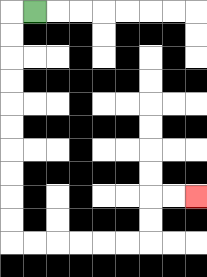{'start': '[1, 0]', 'end': '[8, 8]', 'path_directions': 'L,D,D,D,D,D,D,D,D,D,D,R,R,R,R,R,R,U,U,R,R', 'path_coordinates': '[[1, 0], [0, 0], [0, 1], [0, 2], [0, 3], [0, 4], [0, 5], [0, 6], [0, 7], [0, 8], [0, 9], [0, 10], [1, 10], [2, 10], [3, 10], [4, 10], [5, 10], [6, 10], [6, 9], [6, 8], [7, 8], [8, 8]]'}